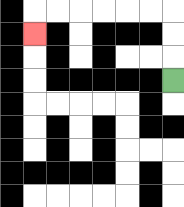{'start': '[7, 3]', 'end': '[1, 1]', 'path_directions': 'U,U,U,L,L,L,L,L,L,D', 'path_coordinates': '[[7, 3], [7, 2], [7, 1], [7, 0], [6, 0], [5, 0], [4, 0], [3, 0], [2, 0], [1, 0], [1, 1]]'}